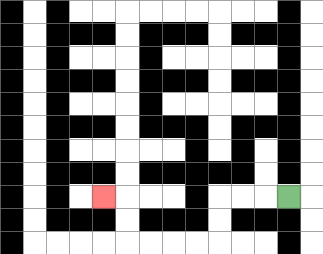{'start': '[12, 8]', 'end': '[4, 8]', 'path_directions': 'L,L,L,D,D,L,L,L,L,U,U,L', 'path_coordinates': '[[12, 8], [11, 8], [10, 8], [9, 8], [9, 9], [9, 10], [8, 10], [7, 10], [6, 10], [5, 10], [5, 9], [5, 8], [4, 8]]'}